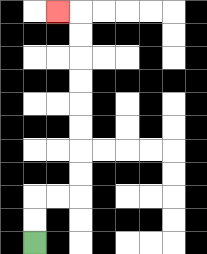{'start': '[1, 10]', 'end': '[2, 0]', 'path_directions': 'U,U,R,R,U,U,U,U,U,U,U,U,L', 'path_coordinates': '[[1, 10], [1, 9], [1, 8], [2, 8], [3, 8], [3, 7], [3, 6], [3, 5], [3, 4], [3, 3], [3, 2], [3, 1], [3, 0], [2, 0]]'}